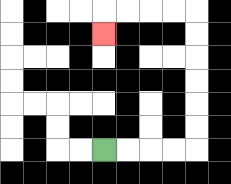{'start': '[4, 6]', 'end': '[4, 1]', 'path_directions': 'R,R,R,R,U,U,U,U,U,U,L,L,L,L,D', 'path_coordinates': '[[4, 6], [5, 6], [6, 6], [7, 6], [8, 6], [8, 5], [8, 4], [8, 3], [8, 2], [8, 1], [8, 0], [7, 0], [6, 0], [5, 0], [4, 0], [4, 1]]'}